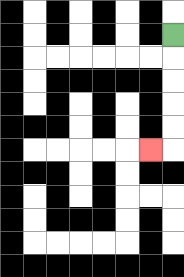{'start': '[7, 1]', 'end': '[6, 6]', 'path_directions': 'D,D,D,D,D,L', 'path_coordinates': '[[7, 1], [7, 2], [7, 3], [7, 4], [7, 5], [7, 6], [6, 6]]'}